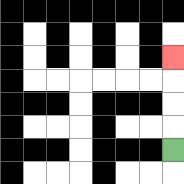{'start': '[7, 6]', 'end': '[7, 2]', 'path_directions': 'U,U,U,U', 'path_coordinates': '[[7, 6], [7, 5], [7, 4], [7, 3], [7, 2]]'}